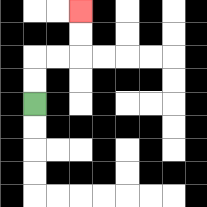{'start': '[1, 4]', 'end': '[3, 0]', 'path_directions': 'U,U,R,R,U,U', 'path_coordinates': '[[1, 4], [1, 3], [1, 2], [2, 2], [3, 2], [3, 1], [3, 0]]'}